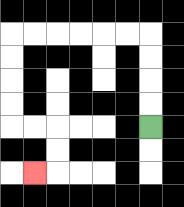{'start': '[6, 5]', 'end': '[1, 7]', 'path_directions': 'U,U,U,U,L,L,L,L,L,L,D,D,D,D,R,R,D,D,L', 'path_coordinates': '[[6, 5], [6, 4], [6, 3], [6, 2], [6, 1], [5, 1], [4, 1], [3, 1], [2, 1], [1, 1], [0, 1], [0, 2], [0, 3], [0, 4], [0, 5], [1, 5], [2, 5], [2, 6], [2, 7], [1, 7]]'}